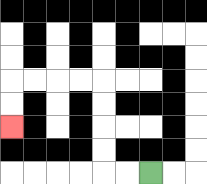{'start': '[6, 7]', 'end': '[0, 5]', 'path_directions': 'L,L,U,U,U,U,L,L,L,L,D,D', 'path_coordinates': '[[6, 7], [5, 7], [4, 7], [4, 6], [4, 5], [4, 4], [4, 3], [3, 3], [2, 3], [1, 3], [0, 3], [0, 4], [0, 5]]'}